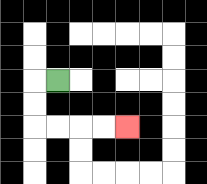{'start': '[2, 3]', 'end': '[5, 5]', 'path_directions': 'L,D,D,R,R,R,R', 'path_coordinates': '[[2, 3], [1, 3], [1, 4], [1, 5], [2, 5], [3, 5], [4, 5], [5, 5]]'}